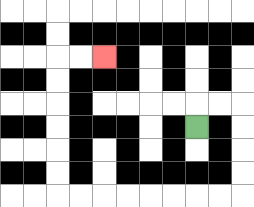{'start': '[8, 5]', 'end': '[4, 2]', 'path_directions': 'U,R,R,D,D,D,D,L,L,L,L,L,L,L,L,U,U,U,U,U,U,R,R', 'path_coordinates': '[[8, 5], [8, 4], [9, 4], [10, 4], [10, 5], [10, 6], [10, 7], [10, 8], [9, 8], [8, 8], [7, 8], [6, 8], [5, 8], [4, 8], [3, 8], [2, 8], [2, 7], [2, 6], [2, 5], [2, 4], [2, 3], [2, 2], [3, 2], [4, 2]]'}